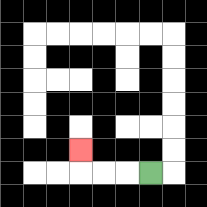{'start': '[6, 7]', 'end': '[3, 6]', 'path_directions': 'L,L,L,U', 'path_coordinates': '[[6, 7], [5, 7], [4, 7], [3, 7], [3, 6]]'}